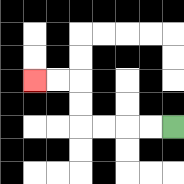{'start': '[7, 5]', 'end': '[1, 3]', 'path_directions': 'L,L,L,L,U,U,L,L', 'path_coordinates': '[[7, 5], [6, 5], [5, 5], [4, 5], [3, 5], [3, 4], [3, 3], [2, 3], [1, 3]]'}